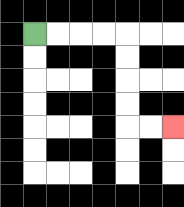{'start': '[1, 1]', 'end': '[7, 5]', 'path_directions': 'R,R,R,R,D,D,D,D,R,R', 'path_coordinates': '[[1, 1], [2, 1], [3, 1], [4, 1], [5, 1], [5, 2], [5, 3], [5, 4], [5, 5], [6, 5], [7, 5]]'}